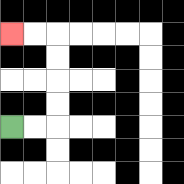{'start': '[0, 5]', 'end': '[0, 1]', 'path_directions': 'R,R,U,U,U,U,L,L', 'path_coordinates': '[[0, 5], [1, 5], [2, 5], [2, 4], [2, 3], [2, 2], [2, 1], [1, 1], [0, 1]]'}